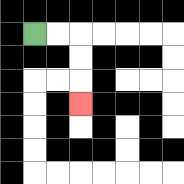{'start': '[1, 1]', 'end': '[3, 4]', 'path_directions': 'R,R,D,D,D', 'path_coordinates': '[[1, 1], [2, 1], [3, 1], [3, 2], [3, 3], [3, 4]]'}